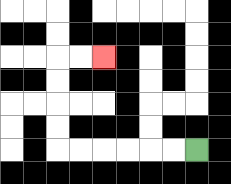{'start': '[8, 6]', 'end': '[4, 2]', 'path_directions': 'L,L,L,L,L,L,U,U,U,U,R,R', 'path_coordinates': '[[8, 6], [7, 6], [6, 6], [5, 6], [4, 6], [3, 6], [2, 6], [2, 5], [2, 4], [2, 3], [2, 2], [3, 2], [4, 2]]'}